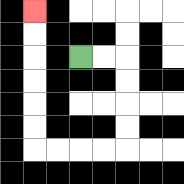{'start': '[3, 2]', 'end': '[1, 0]', 'path_directions': 'R,R,D,D,D,D,L,L,L,L,U,U,U,U,U,U', 'path_coordinates': '[[3, 2], [4, 2], [5, 2], [5, 3], [5, 4], [5, 5], [5, 6], [4, 6], [3, 6], [2, 6], [1, 6], [1, 5], [1, 4], [1, 3], [1, 2], [1, 1], [1, 0]]'}